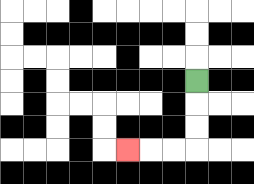{'start': '[8, 3]', 'end': '[5, 6]', 'path_directions': 'D,D,D,L,L,L', 'path_coordinates': '[[8, 3], [8, 4], [8, 5], [8, 6], [7, 6], [6, 6], [5, 6]]'}